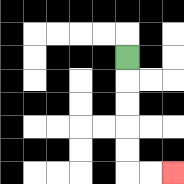{'start': '[5, 2]', 'end': '[7, 7]', 'path_directions': 'D,D,D,D,D,R,R', 'path_coordinates': '[[5, 2], [5, 3], [5, 4], [5, 5], [5, 6], [5, 7], [6, 7], [7, 7]]'}